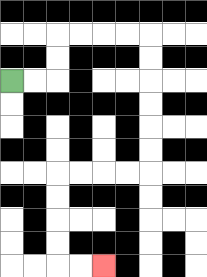{'start': '[0, 3]', 'end': '[4, 11]', 'path_directions': 'R,R,U,U,R,R,R,R,D,D,D,D,D,D,L,L,L,L,D,D,D,D,R,R', 'path_coordinates': '[[0, 3], [1, 3], [2, 3], [2, 2], [2, 1], [3, 1], [4, 1], [5, 1], [6, 1], [6, 2], [6, 3], [6, 4], [6, 5], [6, 6], [6, 7], [5, 7], [4, 7], [3, 7], [2, 7], [2, 8], [2, 9], [2, 10], [2, 11], [3, 11], [4, 11]]'}